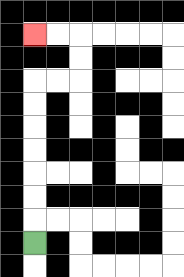{'start': '[1, 10]', 'end': '[1, 1]', 'path_directions': 'U,U,U,U,U,U,U,R,R,U,U,L,L', 'path_coordinates': '[[1, 10], [1, 9], [1, 8], [1, 7], [1, 6], [1, 5], [1, 4], [1, 3], [2, 3], [3, 3], [3, 2], [3, 1], [2, 1], [1, 1]]'}